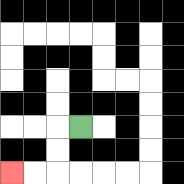{'start': '[3, 5]', 'end': '[0, 7]', 'path_directions': 'L,D,D,L,L', 'path_coordinates': '[[3, 5], [2, 5], [2, 6], [2, 7], [1, 7], [0, 7]]'}